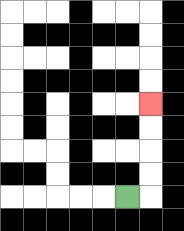{'start': '[5, 8]', 'end': '[6, 4]', 'path_directions': 'R,U,U,U,U', 'path_coordinates': '[[5, 8], [6, 8], [6, 7], [6, 6], [6, 5], [6, 4]]'}